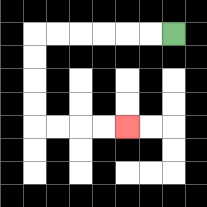{'start': '[7, 1]', 'end': '[5, 5]', 'path_directions': 'L,L,L,L,L,L,D,D,D,D,R,R,R,R', 'path_coordinates': '[[7, 1], [6, 1], [5, 1], [4, 1], [3, 1], [2, 1], [1, 1], [1, 2], [1, 3], [1, 4], [1, 5], [2, 5], [3, 5], [4, 5], [5, 5]]'}